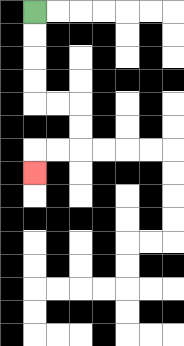{'start': '[1, 0]', 'end': '[1, 7]', 'path_directions': 'D,D,D,D,R,R,D,D,L,L,D', 'path_coordinates': '[[1, 0], [1, 1], [1, 2], [1, 3], [1, 4], [2, 4], [3, 4], [3, 5], [3, 6], [2, 6], [1, 6], [1, 7]]'}